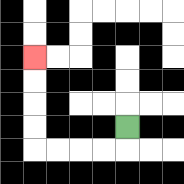{'start': '[5, 5]', 'end': '[1, 2]', 'path_directions': 'D,L,L,L,L,U,U,U,U', 'path_coordinates': '[[5, 5], [5, 6], [4, 6], [3, 6], [2, 6], [1, 6], [1, 5], [1, 4], [1, 3], [1, 2]]'}